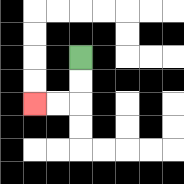{'start': '[3, 2]', 'end': '[1, 4]', 'path_directions': 'D,D,L,L', 'path_coordinates': '[[3, 2], [3, 3], [3, 4], [2, 4], [1, 4]]'}